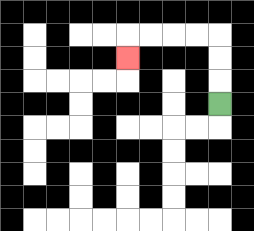{'start': '[9, 4]', 'end': '[5, 2]', 'path_directions': 'U,U,U,L,L,L,L,D', 'path_coordinates': '[[9, 4], [9, 3], [9, 2], [9, 1], [8, 1], [7, 1], [6, 1], [5, 1], [5, 2]]'}